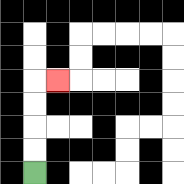{'start': '[1, 7]', 'end': '[2, 3]', 'path_directions': 'U,U,U,U,R', 'path_coordinates': '[[1, 7], [1, 6], [1, 5], [1, 4], [1, 3], [2, 3]]'}